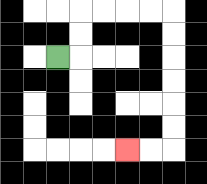{'start': '[2, 2]', 'end': '[5, 6]', 'path_directions': 'R,U,U,R,R,R,R,D,D,D,D,D,D,L,L', 'path_coordinates': '[[2, 2], [3, 2], [3, 1], [3, 0], [4, 0], [5, 0], [6, 0], [7, 0], [7, 1], [7, 2], [7, 3], [7, 4], [7, 5], [7, 6], [6, 6], [5, 6]]'}